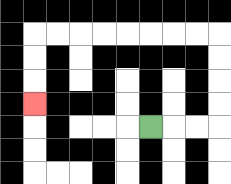{'start': '[6, 5]', 'end': '[1, 4]', 'path_directions': 'R,R,R,U,U,U,U,L,L,L,L,L,L,L,L,D,D,D', 'path_coordinates': '[[6, 5], [7, 5], [8, 5], [9, 5], [9, 4], [9, 3], [9, 2], [9, 1], [8, 1], [7, 1], [6, 1], [5, 1], [4, 1], [3, 1], [2, 1], [1, 1], [1, 2], [1, 3], [1, 4]]'}